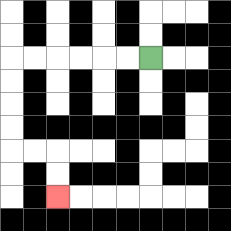{'start': '[6, 2]', 'end': '[2, 8]', 'path_directions': 'L,L,L,L,L,L,D,D,D,D,R,R,D,D', 'path_coordinates': '[[6, 2], [5, 2], [4, 2], [3, 2], [2, 2], [1, 2], [0, 2], [0, 3], [0, 4], [0, 5], [0, 6], [1, 6], [2, 6], [2, 7], [2, 8]]'}